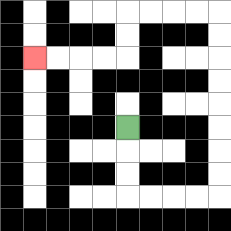{'start': '[5, 5]', 'end': '[1, 2]', 'path_directions': 'D,D,D,R,R,R,R,U,U,U,U,U,U,U,U,L,L,L,L,D,D,L,L,L,L', 'path_coordinates': '[[5, 5], [5, 6], [5, 7], [5, 8], [6, 8], [7, 8], [8, 8], [9, 8], [9, 7], [9, 6], [9, 5], [9, 4], [9, 3], [9, 2], [9, 1], [9, 0], [8, 0], [7, 0], [6, 0], [5, 0], [5, 1], [5, 2], [4, 2], [3, 2], [2, 2], [1, 2]]'}